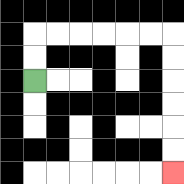{'start': '[1, 3]', 'end': '[7, 7]', 'path_directions': 'U,U,R,R,R,R,R,R,D,D,D,D,D,D', 'path_coordinates': '[[1, 3], [1, 2], [1, 1], [2, 1], [3, 1], [4, 1], [5, 1], [6, 1], [7, 1], [7, 2], [7, 3], [7, 4], [7, 5], [7, 6], [7, 7]]'}